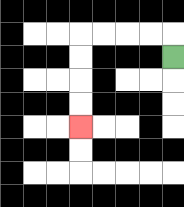{'start': '[7, 2]', 'end': '[3, 5]', 'path_directions': 'U,L,L,L,L,D,D,D,D', 'path_coordinates': '[[7, 2], [7, 1], [6, 1], [5, 1], [4, 1], [3, 1], [3, 2], [3, 3], [3, 4], [3, 5]]'}